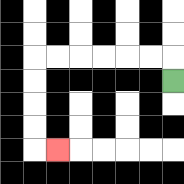{'start': '[7, 3]', 'end': '[2, 6]', 'path_directions': 'U,L,L,L,L,L,L,D,D,D,D,R', 'path_coordinates': '[[7, 3], [7, 2], [6, 2], [5, 2], [4, 2], [3, 2], [2, 2], [1, 2], [1, 3], [1, 4], [1, 5], [1, 6], [2, 6]]'}